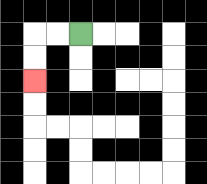{'start': '[3, 1]', 'end': '[1, 3]', 'path_directions': 'L,L,D,D', 'path_coordinates': '[[3, 1], [2, 1], [1, 1], [1, 2], [1, 3]]'}